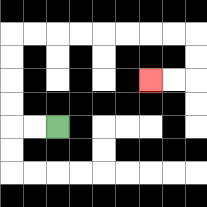{'start': '[2, 5]', 'end': '[6, 3]', 'path_directions': 'L,L,U,U,U,U,R,R,R,R,R,R,R,R,D,D,L,L', 'path_coordinates': '[[2, 5], [1, 5], [0, 5], [0, 4], [0, 3], [0, 2], [0, 1], [1, 1], [2, 1], [3, 1], [4, 1], [5, 1], [6, 1], [7, 1], [8, 1], [8, 2], [8, 3], [7, 3], [6, 3]]'}